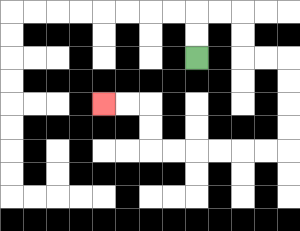{'start': '[8, 2]', 'end': '[4, 4]', 'path_directions': 'U,U,R,R,D,D,R,R,D,D,D,D,L,L,L,L,L,L,U,U,L,L', 'path_coordinates': '[[8, 2], [8, 1], [8, 0], [9, 0], [10, 0], [10, 1], [10, 2], [11, 2], [12, 2], [12, 3], [12, 4], [12, 5], [12, 6], [11, 6], [10, 6], [9, 6], [8, 6], [7, 6], [6, 6], [6, 5], [6, 4], [5, 4], [4, 4]]'}